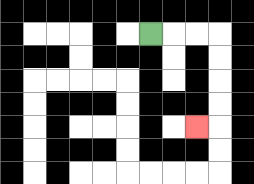{'start': '[6, 1]', 'end': '[8, 5]', 'path_directions': 'R,R,R,D,D,D,D,L', 'path_coordinates': '[[6, 1], [7, 1], [8, 1], [9, 1], [9, 2], [9, 3], [9, 4], [9, 5], [8, 5]]'}